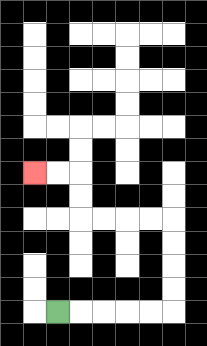{'start': '[2, 13]', 'end': '[1, 7]', 'path_directions': 'R,R,R,R,R,U,U,U,U,L,L,L,L,U,U,L,L', 'path_coordinates': '[[2, 13], [3, 13], [4, 13], [5, 13], [6, 13], [7, 13], [7, 12], [7, 11], [7, 10], [7, 9], [6, 9], [5, 9], [4, 9], [3, 9], [3, 8], [3, 7], [2, 7], [1, 7]]'}